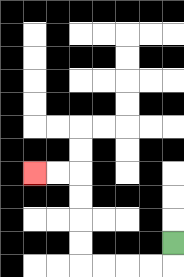{'start': '[7, 10]', 'end': '[1, 7]', 'path_directions': 'D,L,L,L,L,U,U,U,U,L,L', 'path_coordinates': '[[7, 10], [7, 11], [6, 11], [5, 11], [4, 11], [3, 11], [3, 10], [3, 9], [3, 8], [3, 7], [2, 7], [1, 7]]'}